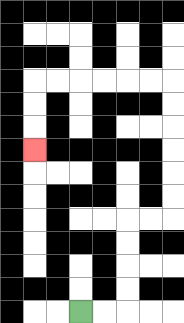{'start': '[3, 13]', 'end': '[1, 6]', 'path_directions': 'R,R,U,U,U,U,R,R,U,U,U,U,U,U,L,L,L,L,L,L,D,D,D', 'path_coordinates': '[[3, 13], [4, 13], [5, 13], [5, 12], [5, 11], [5, 10], [5, 9], [6, 9], [7, 9], [7, 8], [7, 7], [7, 6], [7, 5], [7, 4], [7, 3], [6, 3], [5, 3], [4, 3], [3, 3], [2, 3], [1, 3], [1, 4], [1, 5], [1, 6]]'}